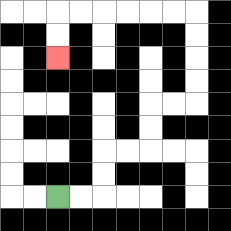{'start': '[2, 8]', 'end': '[2, 2]', 'path_directions': 'R,R,U,U,R,R,U,U,R,R,U,U,U,U,L,L,L,L,L,L,D,D', 'path_coordinates': '[[2, 8], [3, 8], [4, 8], [4, 7], [4, 6], [5, 6], [6, 6], [6, 5], [6, 4], [7, 4], [8, 4], [8, 3], [8, 2], [8, 1], [8, 0], [7, 0], [6, 0], [5, 0], [4, 0], [3, 0], [2, 0], [2, 1], [2, 2]]'}